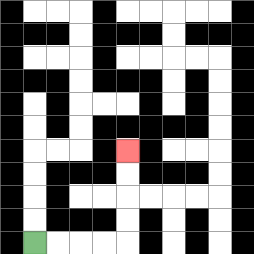{'start': '[1, 10]', 'end': '[5, 6]', 'path_directions': 'R,R,R,R,U,U,U,U', 'path_coordinates': '[[1, 10], [2, 10], [3, 10], [4, 10], [5, 10], [5, 9], [5, 8], [5, 7], [5, 6]]'}